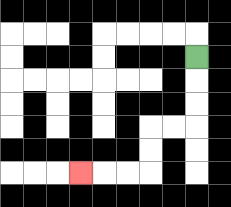{'start': '[8, 2]', 'end': '[3, 7]', 'path_directions': 'D,D,D,L,L,D,D,L,L,L', 'path_coordinates': '[[8, 2], [8, 3], [8, 4], [8, 5], [7, 5], [6, 5], [6, 6], [6, 7], [5, 7], [4, 7], [3, 7]]'}